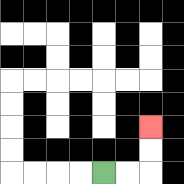{'start': '[4, 7]', 'end': '[6, 5]', 'path_directions': 'R,R,U,U', 'path_coordinates': '[[4, 7], [5, 7], [6, 7], [6, 6], [6, 5]]'}